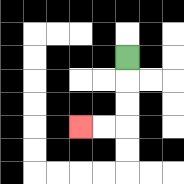{'start': '[5, 2]', 'end': '[3, 5]', 'path_directions': 'D,D,D,L,L', 'path_coordinates': '[[5, 2], [5, 3], [5, 4], [5, 5], [4, 5], [3, 5]]'}